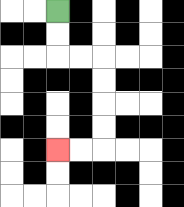{'start': '[2, 0]', 'end': '[2, 6]', 'path_directions': 'D,D,R,R,D,D,D,D,L,L', 'path_coordinates': '[[2, 0], [2, 1], [2, 2], [3, 2], [4, 2], [4, 3], [4, 4], [4, 5], [4, 6], [3, 6], [2, 6]]'}